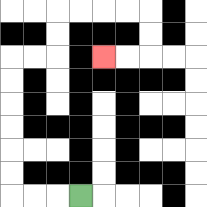{'start': '[3, 8]', 'end': '[4, 2]', 'path_directions': 'L,L,L,U,U,U,U,U,U,R,R,U,U,R,R,R,R,D,D,L,L', 'path_coordinates': '[[3, 8], [2, 8], [1, 8], [0, 8], [0, 7], [0, 6], [0, 5], [0, 4], [0, 3], [0, 2], [1, 2], [2, 2], [2, 1], [2, 0], [3, 0], [4, 0], [5, 0], [6, 0], [6, 1], [6, 2], [5, 2], [4, 2]]'}